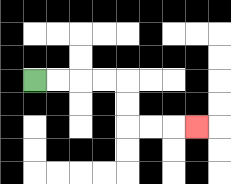{'start': '[1, 3]', 'end': '[8, 5]', 'path_directions': 'R,R,R,R,D,D,R,R,R', 'path_coordinates': '[[1, 3], [2, 3], [3, 3], [4, 3], [5, 3], [5, 4], [5, 5], [6, 5], [7, 5], [8, 5]]'}